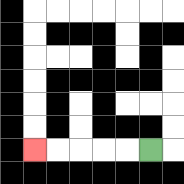{'start': '[6, 6]', 'end': '[1, 6]', 'path_directions': 'L,L,L,L,L', 'path_coordinates': '[[6, 6], [5, 6], [4, 6], [3, 6], [2, 6], [1, 6]]'}